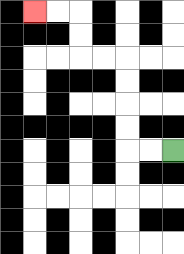{'start': '[7, 6]', 'end': '[1, 0]', 'path_directions': 'L,L,U,U,U,U,L,L,U,U,L,L', 'path_coordinates': '[[7, 6], [6, 6], [5, 6], [5, 5], [5, 4], [5, 3], [5, 2], [4, 2], [3, 2], [3, 1], [3, 0], [2, 0], [1, 0]]'}